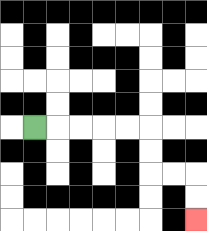{'start': '[1, 5]', 'end': '[8, 9]', 'path_directions': 'R,R,R,R,R,D,D,R,R,D,D', 'path_coordinates': '[[1, 5], [2, 5], [3, 5], [4, 5], [5, 5], [6, 5], [6, 6], [6, 7], [7, 7], [8, 7], [8, 8], [8, 9]]'}